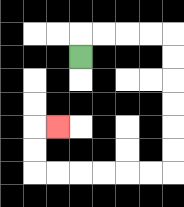{'start': '[3, 2]', 'end': '[2, 5]', 'path_directions': 'U,R,R,R,R,D,D,D,D,D,D,L,L,L,L,L,L,U,U,R', 'path_coordinates': '[[3, 2], [3, 1], [4, 1], [5, 1], [6, 1], [7, 1], [7, 2], [7, 3], [7, 4], [7, 5], [7, 6], [7, 7], [6, 7], [5, 7], [4, 7], [3, 7], [2, 7], [1, 7], [1, 6], [1, 5], [2, 5]]'}